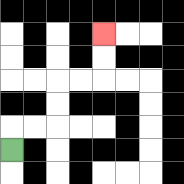{'start': '[0, 6]', 'end': '[4, 1]', 'path_directions': 'U,R,R,U,U,R,R,U,U', 'path_coordinates': '[[0, 6], [0, 5], [1, 5], [2, 5], [2, 4], [2, 3], [3, 3], [4, 3], [4, 2], [4, 1]]'}